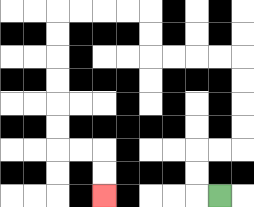{'start': '[9, 8]', 'end': '[4, 8]', 'path_directions': 'L,U,U,R,R,U,U,U,U,L,L,L,L,U,U,L,L,L,L,D,D,D,D,D,D,R,R,D,D', 'path_coordinates': '[[9, 8], [8, 8], [8, 7], [8, 6], [9, 6], [10, 6], [10, 5], [10, 4], [10, 3], [10, 2], [9, 2], [8, 2], [7, 2], [6, 2], [6, 1], [6, 0], [5, 0], [4, 0], [3, 0], [2, 0], [2, 1], [2, 2], [2, 3], [2, 4], [2, 5], [2, 6], [3, 6], [4, 6], [4, 7], [4, 8]]'}